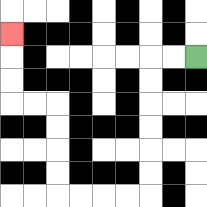{'start': '[8, 2]', 'end': '[0, 1]', 'path_directions': 'L,L,D,D,D,D,D,D,L,L,L,L,U,U,U,U,L,L,U,U,U', 'path_coordinates': '[[8, 2], [7, 2], [6, 2], [6, 3], [6, 4], [6, 5], [6, 6], [6, 7], [6, 8], [5, 8], [4, 8], [3, 8], [2, 8], [2, 7], [2, 6], [2, 5], [2, 4], [1, 4], [0, 4], [0, 3], [0, 2], [0, 1]]'}